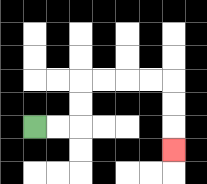{'start': '[1, 5]', 'end': '[7, 6]', 'path_directions': 'R,R,U,U,R,R,R,R,D,D,D', 'path_coordinates': '[[1, 5], [2, 5], [3, 5], [3, 4], [3, 3], [4, 3], [5, 3], [6, 3], [7, 3], [7, 4], [7, 5], [7, 6]]'}